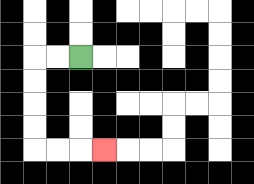{'start': '[3, 2]', 'end': '[4, 6]', 'path_directions': 'L,L,D,D,D,D,R,R,R', 'path_coordinates': '[[3, 2], [2, 2], [1, 2], [1, 3], [1, 4], [1, 5], [1, 6], [2, 6], [3, 6], [4, 6]]'}